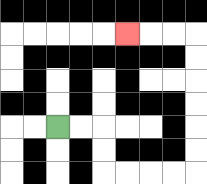{'start': '[2, 5]', 'end': '[5, 1]', 'path_directions': 'R,R,D,D,R,R,R,R,U,U,U,U,U,U,L,L,L', 'path_coordinates': '[[2, 5], [3, 5], [4, 5], [4, 6], [4, 7], [5, 7], [6, 7], [7, 7], [8, 7], [8, 6], [8, 5], [8, 4], [8, 3], [8, 2], [8, 1], [7, 1], [6, 1], [5, 1]]'}